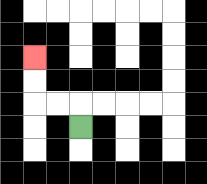{'start': '[3, 5]', 'end': '[1, 2]', 'path_directions': 'U,L,L,U,U', 'path_coordinates': '[[3, 5], [3, 4], [2, 4], [1, 4], [1, 3], [1, 2]]'}